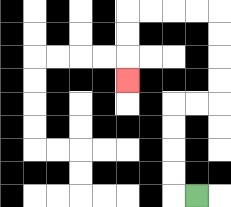{'start': '[8, 8]', 'end': '[5, 3]', 'path_directions': 'L,U,U,U,U,R,R,U,U,U,U,L,L,L,L,D,D,D', 'path_coordinates': '[[8, 8], [7, 8], [7, 7], [7, 6], [7, 5], [7, 4], [8, 4], [9, 4], [9, 3], [9, 2], [9, 1], [9, 0], [8, 0], [7, 0], [6, 0], [5, 0], [5, 1], [5, 2], [5, 3]]'}